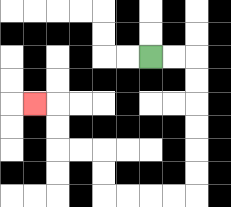{'start': '[6, 2]', 'end': '[1, 4]', 'path_directions': 'R,R,D,D,D,D,D,D,L,L,L,L,U,U,L,L,U,U,L', 'path_coordinates': '[[6, 2], [7, 2], [8, 2], [8, 3], [8, 4], [8, 5], [8, 6], [8, 7], [8, 8], [7, 8], [6, 8], [5, 8], [4, 8], [4, 7], [4, 6], [3, 6], [2, 6], [2, 5], [2, 4], [1, 4]]'}